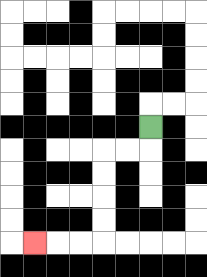{'start': '[6, 5]', 'end': '[1, 10]', 'path_directions': 'D,L,L,D,D,D,D,L,L,L', 'path_coordinates': '[[6, 5], [6, 6], [5, 6], [4, 6], [4, 7], [4, 8], [4, 9], [4, 10], [3, 10], [2, 10], [1, 10]]'}